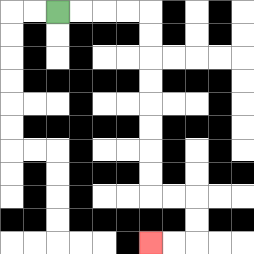{'start': '[2, 0]', 'end': '[6, 10]', 'path_directions': 'R,R,R,R,D,D,D,D,D,D,D,D,R,R,D,D,L,L', 'path_coordinates': '[[2, 0], [3, 0], [4, 0], [5, 0], [6, 0], [6, 1], [6, 2], [6, 3], [6, 4], [6, 5], [6, 6], [6, 7], [6, 8], [7, 8], [8, 8], [8, 9], [8, 10], [7, 10], [6, 10]]'}